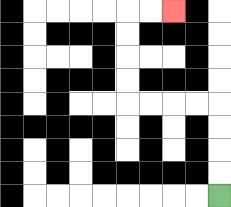{'start': '[9, 8]', 'end': '[7, 0]', 'path_directions': 'U,U,U,U,L,L,L,L,U,U,U,U,R,R', 'path_coordinates': '[[9, 8], [9, 7], [9, 6], [9, 5], [9, 4], [8, 4], [7, 4], [6, 4], [5, 4], [5, 3], [5, 2], [5, 1], [5, 0], [6, 0], [7, 0]]'}